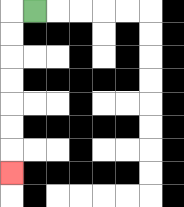{'start': '[1, 0]', 'end': '[0, 7]', 'path_directions': 'L,D,D,D,D,D,D,D', 'path_coordinates': '[[1, 0], [0, 0], [0, 1], [0, 2], [0, 3], [0, 4], [0, 5], [0, 6], [0, 7]]'}